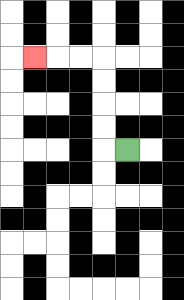{'start': '[5, 6]', 'end': '[1, 2]', 'path_directions': 'L,U,U,U,U,L,L,L', 'path_coordinates': '[[5, 6], [4, 6], [4, 5], [4, 4], [4, 3], [4, 2], [3, 2], [2, 2], [1, 2]]'}